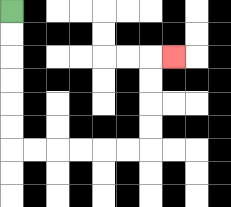{'start': '[0, 0]', 'end': '[7, 2]', 'path_directions': 'D,D,D,D,D,D,R,R,R,R,R,R,U,U,U,U,R', 'path_coordinates': '[[0, 0], [0, 1], [0, 2], [0, 3], [0, 4], [0, 5], [0, 6], [1, 6], [2, 6], [3, 6], [4, 6], [5, 6], [6, 6], [6, 5], [6, 4], [6, 3], [6, 2], [7, 2]]'}